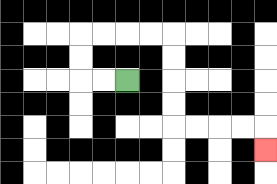{'start': '[5, 3]', 'end': '[11, 6]', 'path_directions': 'L,L,U,U,R,R,R,R,D,D,D,D,R,R,R,R,D', 'path_coordinates': '[[5, 3], [4, 3], [3, 3], [3, 2], [3, 1], [4, 1], [5, 1], [6, 1], [7, 1], [7, 2], [7, 3], [7, 4], [7, 5], [8, 5], [9, 5], [10, 5], [11, 5], [11, 6]]'}